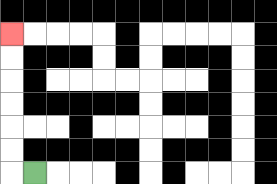{'start': '[1, 7]', 'end': '[0, 1]', 'path_directions': 'L,U,U,U,U,U,U', 'path_coordinates': '[[1, 7], [0, 7], [0, 6], [0, 5], [0, 4], [0, 3], [0, 2], [0, 1]]'}